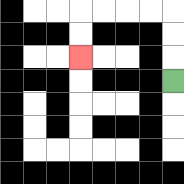{'start': '[7, 3]', 'end': '[3, 2]', 'path_directions': 'U,U,U,L,L,L,L,D,D', 'path_coordinates': '[[7, 3], [7, 2], [7, 1], [7, 0], [6, 0], [5, 0], [4, 0], [3, 0], [3, 1], [3, 2]]'}